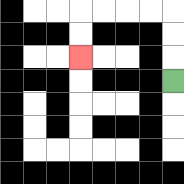{'start': '[7, 3]', 'end': '[3, 2]', 'path_directions': 'U,U,U,L,L,L,L,D,D', 'path_coordinates': '[[7, 3], [7, 2], [7, 1], [7, 0], [6, 0], [5, 0], [4, 0], [3, 0], [3, 1], [3, 2]]'}